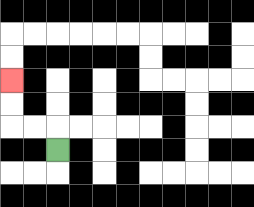{'start': '[2, 6]', 'end': '[0, 3]', 'path_directions': 'U,L,L,U,U', 'path_coordinates': '[[2, 6], [2, 5], [1, 5], [0, 5], [0, 4], [0, 3]]'}